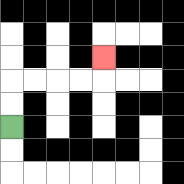{'start': '[0, 5]', 'end': '[4, 2]', 'path_directions': 'U,U,R,R,R,R,U', 'path_coordinates': '[[0, 5], [0, 4], [0, 3], [1, 3], [2, 3], [3, 3], [4, 3], [4, 2]]'}